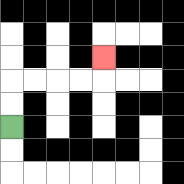{'start': '[0, 5]', 'end': '[4, 2]', 'path_directions': 'U,U,R,R,R,R,U', 'path_coordinates': '[[0, 5], [0, 4], [0, 3], [1, 3], [2, 3], [3, 3], [4, 3], [4, 2]]'}